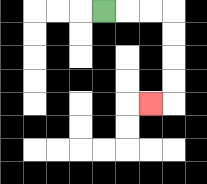{'start': '[4, 0]', 'end': '[6, 4]', 'path_directions': 'R,R,R,D,D,D,D,L', 'path_coordinates': '[[4, 0], [5, 0], [6, 0], [7, 0], [7, 1], [7, 2], [7, 3], [7, 4], [6, 4]]'}